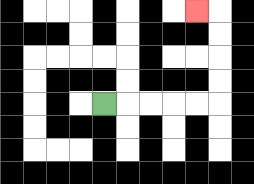{'start': '[4, 4]', 'end': '[8, 0]', 'path_directions': 'R,R,R,R,R,U,U,U,U,L', 'path_coordinates': '[[4, 4], [5, 4], [6, 4], [7, 4], [8, 4], [9, 4], [9, 3], [9, 2], [9, 1], [9, 0], [8, 0]]'}